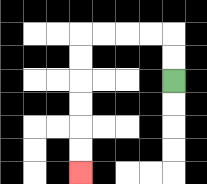{'start': '[7, 3]', 'end': '[3, 7]', 'path_directions': 'U,U,L,L,L,L,D,D,D,D,D,D', 'path_coordinates': '[[7, 3], [7, 2], [7, 1], [6, 1], [5, 1], [4, 1], [3, 1], [3, 2], [3, 3], [3, 4], [3, 5], [3, 6], [3, 7]]'}